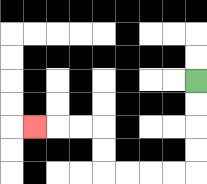{'start': '[8, 3]', 'end': '[1, 5]', 'path_directions': 'D,D,D,D,L,L,L,L,U,U,L,L,L', 'path_coordinates': '[[8, 3], [8, 4], [8, 5], [8, 6], [8, 7], [7, 7], [6, 7], [5, 7], [4, 7], [4, 6], [4, 5], [3, 5], [2, 5], [1, 5]]'}